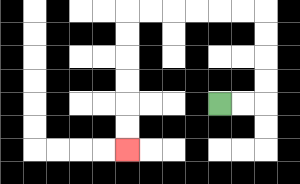{'start': '[9, 4]', 'end': '[5, 6]', 'path_directions': 'R,R,U,U,U,U,L,L,L,L,L,L,D,D,D,D,D,D', 'path_coordinates': '[[9, 4], [10, 4], [11, 4], [11, 3], [11, 2], [11, 1], [11, 0], [10, 0], [9, 0], [8, 0], [7, 0], [6, 0], [5, 0], [5, 1], [5, 2], [5, 3], [5, 4], [5, 5], [5, 6]]'}